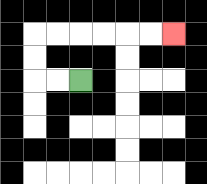{'start': '[3, 3]', 'end': '[7, 1]', 'path_directions': 'L,L,U,U,R,R,R,R,R,R', 'path_coordinates': '[[3, 3], [2, 3], [1, 3], [1, 2], [1, 1], [2, 1], [3, 1], [4, 1], [5, 1], [6, 1], [7, 1]]'}